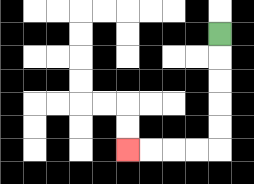{'start': '[9, 1]', 'end': '[5, 6]', 'path_directions': 'D,D,D,D,D,L,L,L,L', 'path_coordinates': '[[9, 1], [9, 2], [9, 3], [9, 4], [9, 5], [9, 6], [8, 6], [7, 6], [6, 6], [5, 6]]'}